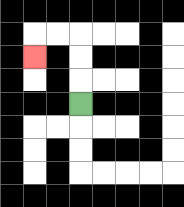{'start': '[3, 4]', 'end': '[1, 2]', 'path_directions': 'U,U,U,L,L,D', 'path_coordinates': '[[3, 4], [3, 3], [3, 2], [3, 1], [2, 1], [1, 1], [1, 2]]'}